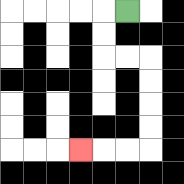{'start': '[5, 0]', 'end': '[3, 6]', 'path_directions': 'L,D,D,R,R,D,D,D,D,L,L,L', 'path_coordinates': '[[5, 0], [4, 0], [4, 1], [4, 2], [5, 2], [6, 2], [6, 3], [6, 4], [6, 5], [6, 6], [5, 6], [4, 6], [3, 6]]'}